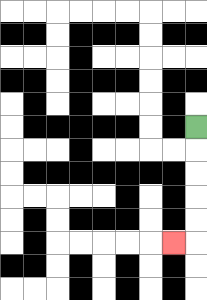{'start': '[8, 5]', 'end': '[7, 10]', 'path_directions': 'D,D,D,D,D,L', 'path_coordinates': '[[8, 5], [8, 6], [8, 7], [8, 8], [8, 9], [8, 10], [7, 10]]'}